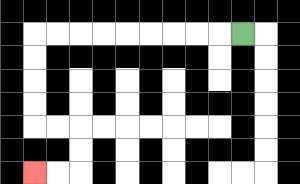{'start': '[10, 1]', 'end': '[1, 7]', 'path_directions': 'L,L,L,L,L,L,L,L,L,D,D,D,D,R,R,D,D,L,L', 'path_coordinates': '[[10, 1], [9, 1], [8, 1], [7, 1], [6, 1], [5, 1], [4, 1], [3, 1], [2, 1], [1, 1], [1, 2], [1, 3], [1, 4], [1, 5], [2, 5], [3, 5], [3, 6], [3, 7], [2, 7], [1, 7]]'}